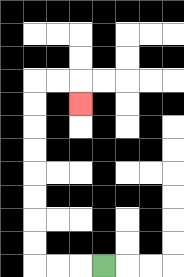{'start': '[4, 11]', 'end': '[3, 4]', 'path_directions': 'L,L,L,U,U,U,U,U,U,U,U,R,R,D', 'path_coordinates': '[[4, 11], [3, 11], [2, 11], [1, 11], [1, 10], [1, 9], [1, 8], [1, 7], [1, 6], [1, 5], [1, 4], [1, 3], [2, 3], [3, 3], [3, 4]]'}